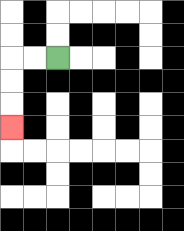{'start': '[2, 2]', 'end': '[0, 5]', 'path_directions': 'L,L,D,D,D', 'path_coordinates': '[[2, 2], [1, 2], [0, 2], [0, 3], [0, 4], [0, 5]]'}